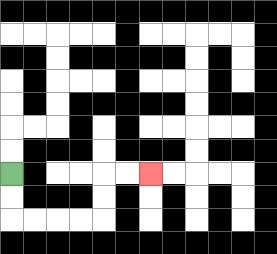{'start': '[0, 7]', 'end': '[6, 7]', 'path_directions': 'D,D,R,R,R,R,U,U,R,R', 'path_coordinates': '[[0, 7], [0, 8], [0, 9], [1, 9], [2, 9], [3, 9], [4, 9], [4, 8], [4, 7], [5, 7], [6, 7]]'}